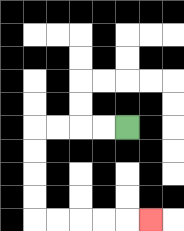{'start': '[5, 5]', 'end': '[6, 9]', 'path_directions': 'L,L,L,L,D,D,D,D,R,R,R,R,R', 'path_coordinates': '[[5, 5], [4, 5], [3, 5], [2, 5], [1, 5], [1, 6], [1, 7], [1, 8], [1, 9], [2, 9], [3, 9], [4, 9], [5, 9], [6, 9]]'}